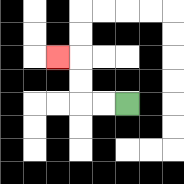{'start': '[5, 4]', 'end': '[2, 2]', 'path_directions': 'L,L,U,U,L', 'path_coordinates': '[[5, 4], [4, 4], [3, 4], [3, 3], [3, 2], [2, 2]]'}